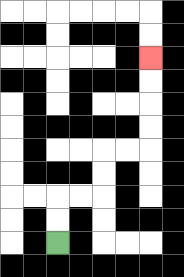{'start': '[2, 10]', 'end': '[6, 2]', 'path_directions': 'U,U,R,R,U,U,R,R,U,U,U,U', 'path_coordinates': '[[2, 10], [2, 9], [2, 8], [3, 8], [4, 8], [4, 7], [4, 6], [5, 6], [6, 6], [6, 5], [6, 4], [6, 3], [6, 2]]'}